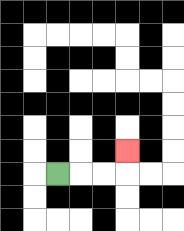{'start': '[2, 7]', 'end': '[5, 6]', 'path_directions': 'R,R,R,U', 'path_coordinates': '[[2, 7], [3, 7], [4, 7], [5, 7], [5, 6]]'}